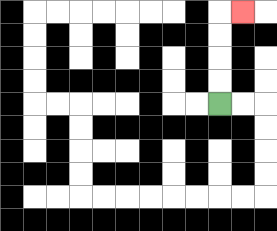{'start': '[9, 4]', 'end': '[10, 0]', 'path_directions': 'U,U,U,U,R', 'path_coordinates': '[[9, 4], [9, 3], [9, 2], [9, 1], [9, 0], [10, 0]]'}